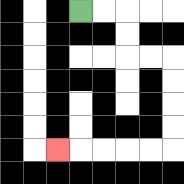{'start': '[3, 0]', 'end': '[2, 6]', 'path_directions': 'R,R,D,D,R,R,D,D,D,D,L,L,L,L,L', 'path_coordinates': '[[3, 0], [4, 0], [5, 0], [5, 1], [5, 2], [6, 2], [7, 2], [7, 3], [7, 4], [7, 5], [7, 6], [6, 6], [5, 6], [4, 6], [3, 6], [2, 6]]'}